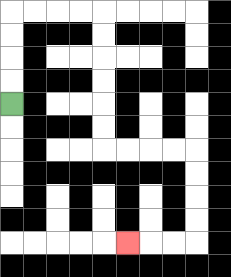{'start': '[0, 4]', 'end': '[5, 10]', 'path_directions': 'U,U,U,U,R,R,R,R,D,D,D,D,D,D,R,R,R,R,D,D,D,D,L,L,L', 'path_coordinates': '[[0, 4], [0, 3], [0, 2], [0, 1], [0, 0], [1, 0], [2, 0], [3, 0], [4, 0], [4, 1], [4, 2], [4, 3], [4, 4], [4, 5], [4, 6], [5, 6], [6, 6], [7, 6], [8, 6], [8, 7], [8, 8], [8, 9], [8, 10], [7, 10], [6, 10], [5, 10]]'}